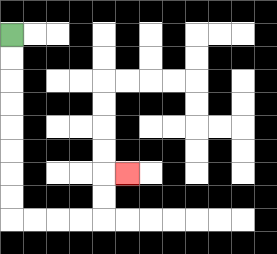{'start': '[0, 1]', 'end': '[5, 7]', 'path_directions': 'D,D,D,D,D,D,D,D,R,R,R,R,U,U,R', 'path_coordinates': '[[0, 1], [0, 2], [0, 3], [0, 4], [0, 5], [0, 6], [0, 7], [0, 8], [0, 9], [1, 9], [2, 9], [3, 9], [4, 9], [4, 8], [4, 7], [5, 7]]'}